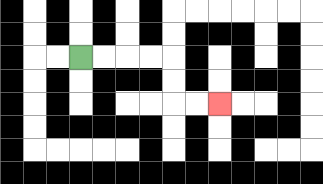{'start': '[3, 2]', 'end': '[9, 4]', 'path_directions': 'R,R,R,R,D,D,R,R', 'path_coordinates': '[[3, 2], [4, 2], [5, 2], [6, 2], [7, 2], [7, 3], [7, 4], [8, 4], [9, 4]]'}